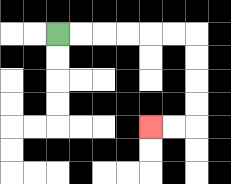{'start': '[2, 1]', 'end': '[6, 5]', 'path_directions': 'R,R,R,R,R,R,D,D,D,D,L,L', 'path_coordinates': '[[2, 1], [3, 1], [4, 1], [5, 1], [6, 1], [7, 1], [8, 1], [8, 2], [8, 3], [8, 4], [8, 5], [7, 5], [6, 5]]'}